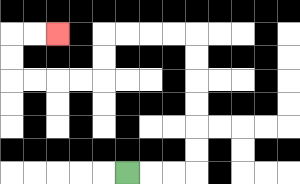{'start': '[5, 7]', 'end': '[2, 1]', 'path_directions': 'R,R,R,U,U,U,U,U,U,L,L,L,L,D,D,L,L,L,L,U,U,R,R', 'path_coordinates': '[[5, 7], [6, 7], [7, 7], [8, 7], [8, 6], [8, 5], [8, 4], [8, 3], [8, 2], [8, 1], [7, 1], [6, 1], [5, 1], [4, 1], [4, 2], [4, 3], [3, 3], [2, 3], [1, 3], [0, 3], [0, 2], [0, 1], [1, 1], [2, 1]]'}